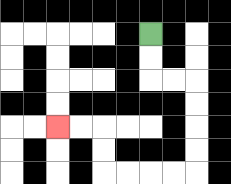{'start': '[6, 1]', 'end': '[2, 5]', 'path_directions': 'D,D,R,R,D,D,D,D,L,L,L,L,U,U,L,L', 'path_coordinates': '[[6, 1], [6, 2], [6, 3], [7, 3], [8, 3], [8, 4], [8, 5], [8, 6], [8, 7], [7, 7], [6, 7], [5, 7], [4, 7], [4, 6], [4, 5], [3, 5], [2, 5]]'}